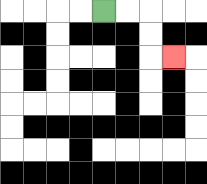{'start': '[4, 0]', 'end': '[7, 2]', 'path_directions': 'R,R,D,D,R', 'path_coordinates': '[[4, 0], [5, 0], [6, 0], [6, 1], [6, 2], [7, 2]]'}